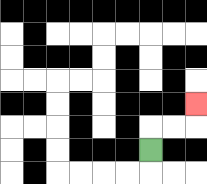{'start': '[6, 6]', 'end': '[8, 4]', 'path_directions': 'U,R,R,U', 'path_coordinates': '[[6, 6], [6, 5], [7, 5], [8, 5], [8, 4]]'}